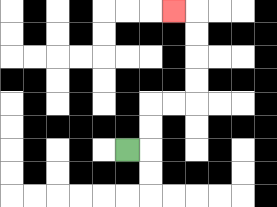{'start': '[5, 6]', 'end': '[7, 0]', 'path_directions': 'R,U,U,R,R,U,U,U,U,L', 'path_coordinates': '[[5, 6], [6, 6], [6, 5], [6, 4], [7, 4], [8, 4], [8, 3], [8, 2], [8, 1], [8, 0], [7, 0]]'}